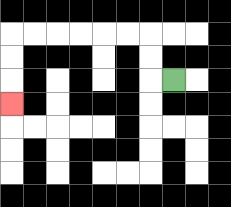{'start': '[7, 3]', 'end': '[0, 4]', 'path_directions': 'L,U,U,L,L,L,L,L,L,D,D,D', 'path_coordinates': '[[7, 3], [6, 3], [6, 2], [6, 1], [5, 1], [4, 1], [3, 1], [2, 1], [1, 1], [0, 1], [0, 2], [0, 3], [0, 4]]'}